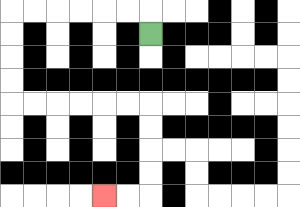{'start': '[6, 1]', 'end': '[4, 8]', 'path_directions': 'U,L,L,L,L,L,L,D,D,D,D,R,R,R,R,R,R,D,D,D,D,L,L', 'path_coordinates': '[[6, 1], [6, 0], [5, 0], [4, 0], [3, 0], [2, 0], [1, 0], [0, 0], [0, 1], [0, 2], [0, 3], [0, 4], [1, 4], [2, 4], [3, 4], [4, 4], [5, 4], [6, 4], [6, 5], [6, 6], [6, 7], [6, 8], [5, 8], [4, 8]]'}